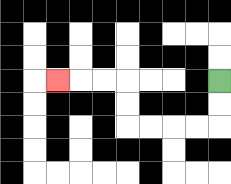{'start': '[9, 3]', 'end': '[2, 3]', 'path_directions': 'D,D,L,L,L,L,U,U,L,L,L', 'path_coordinates': '[[9, 3], [9, 4], [9, 5], [8, 5], [7, 5], [6, 5], [5, 5], [5, 4], [5, 3], [4, 3], [3, 3], [2, 3]]'}